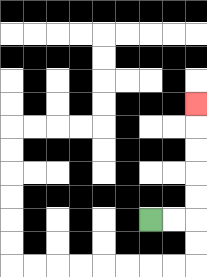{'start': '[6, 9]', 'end': '[8, 4]', 'path_directions': 'R,R,U,U,U,U,U', 'path_coordinates': '[[6, 9], [7, 9], [8, 9], [8, 8], [8, 7], [8, 6], [8, 5], [8, 4]]'}